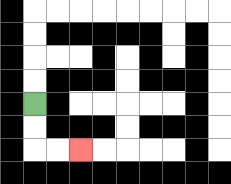{'start': '[1, 4]', 'end': '[3, 6]', 'path_directions': 'D,D,R,R', 'path_coordinates': '[[1, 4], [1, 5], [1, 6], [2, 6], [3, 6]]'}